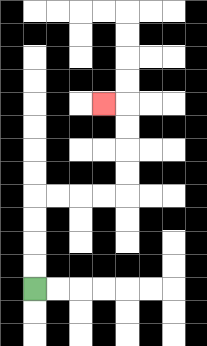{'start': '[1, 12]', 'end': '[4, 4]', 'path_directions': 'U,U,U,U,R,R,R,R,U,U,U,U,L', 'path_coordinates': '[[1, 12], [1, 11], [1, 10], [1, 9], [1, 8], [2, 8], [3, 8], [4, 8], [5, 8], [5, 7], [5, 6], [5, 5], [5, 4], [4, 4]]'}